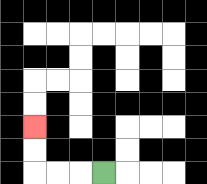{'start': '[4, 7]', 'end': '[1, 5]', 'path_directions': 'L,L,L,U,U', 'path_coordinates': '[[4, 7], [3, 7], [2, 7], [1, 7], [1, 6], [1, 5]]'}